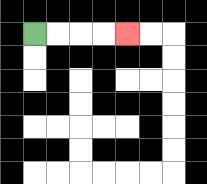{'start': '[1, 1]', 'end': '[5, 1]', 'path_directions': 'R,R,R,R', 'path_coordinates': '[[1, 1], [2, 1], [3, 1], [4, 1], [5, 1]]'}